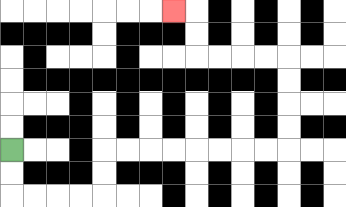{'start': '[0, 6]', 'end': '[7, 0]', 'path_directions': 'D,D,R,R,R,R,U,U,R,R,R,R,R,R,R,R,U,U,U,U,L,L,L,L,U,U,L', 'path_coordinates': '[[0, 6], [0, 7], [0, 8], [1, 8], [2, 8], [3, 8], [4, 8], [4, 7], [4, 6], [5, 6], [6, 6], [7, 6], [8, 6], [9, 6], [10, 6], [11, 6], [12, 6], [12, 5], [12, 4], [12, 3], [12, 2], [11, 2], [10, 2], [9, 2], [8, 2], [8, 1], [8, 0], [7, 0]]'}